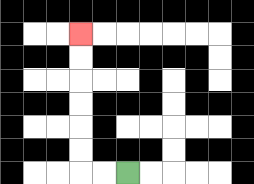{'start': '[5, 7]', 'end': '[3, 1]', 'path_directions': 'L,L,U,U,U,U,U,U', 'path_coordinates': '[[5, 7], [4, 7], [3, 7], [3, 6], [3, 5], [3, 4], [3, 3], [3, 2], [3, 1]]'}